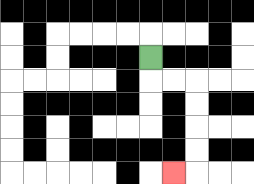{'start': '[6, 2]', 'end': '[7, 7]', 'path_directions': 'D,R,R,D,D,D,D,L', 'path_coordinates': '[[6, 2], [6, 3], [7, 3], [8, 3], [8, 4], [8, 5], [8, 6], [8, 7], [7, 7]]'}